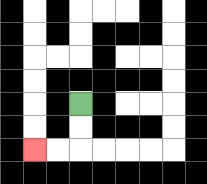{'start': '[3, 4]', 'end': '[1, 6]', 'path_directions': 'D,D,L,L', 'path_coordinates': '[[3, 4], [3, 5], [3, 6], [2, 6], [1, 6]]'}